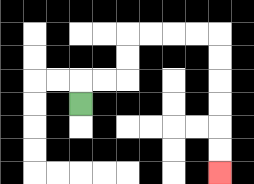{'start': '[3, 4]', 'end': '[9, 7]', 'path_directions': 'U,R,R,U,U,R,R,R,R,D,D,D,D,D,D', 'path_coordinates': '[[3, 4], [3, 3], [4, 3], [5, 3], [5, 2], [5, 1], [6, 1], [7, 1], [8, 1], [9, 1], [9, 2], [9, 3], [9, 4], [9, 5], [9, 6], [9, 7]]'}